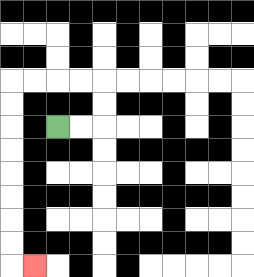{'start': '[2, 5]', 'end': '[1, 11]', 'path_directions': 'R,R,U,U,L,L,L,L,D,D,D,D,D,D,D,D,R', 'path_coordinates': '[[2, 5], [3, 5], [4, 5], [4, 4], [4, 3], [3, 3], [2, 3], [1, 3], [0, 3], [0, 4], [0, 5], [0, 6], [0, 7], [0, 8], [0, 9], [0, 10], [0, 11], [1, 11]]'}